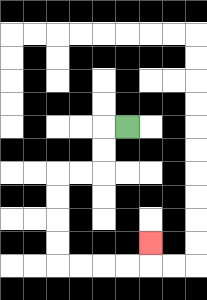{'start': '[5, 5]', 'end': '[6, 10]', 'path_directions': 'L,D,D,L,L,D,D,D,D,R,R,R,R,U', 'path_coordinates': '[[5, 5], [4, 5], [4, 6], [4, 7], [3, 7], [2, 7], [2, 8], [2, 9], [2, 10], [2, 11], [3, 11], [4, 11], [5, 11], [6, 11], [6, 10]]'}